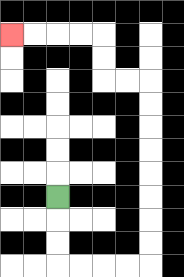{'start': '[2, 8]', 'end': '[0, 1]', 'path_directions': 'D,D,D,R,R,R,R,U,U,U,U,U,U,U,U,L,L,U,U,L,L,L,L', 'path_coordinates': '[[2, 8], [2, 9], [2, 10], [2, 11], [3, 11], [4, 11], [5, 11], [6, 11], [6, 10], [6, 9], [6, 8], [6, 7], [6, 6], [6, 5], [6, 4], [6, 3], [5, 3], [4, 3], [4, 2], [4, 1], [3, 1], [2, 1], [1, 1], [0, 1]]'}